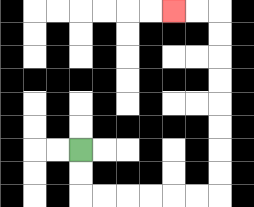{'start': '[3, 6]', 'end': '[7, 0]', 'path_directions': 'D,D,R,R,R,R,R,R,U,U,U,U,U,U,U,U,L,L', 'path_coordinates': '[[3, 6], [3, 7], [3, 8], [4, 8], [5, 8], [6, 8], [7, 8], [8, 8], [9, 8], [9, 7], [9, 6], [9, 5], [9, 4], [9, 3], [9, 2], [9, 1], [9, 0], [8, 0], [7, 0]]'}